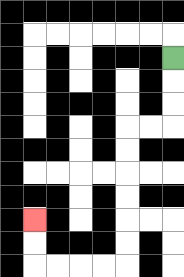{'start': '[7, 2]', 'end': '[1, 9]', 'path_directions': 'D,D,D,L,L,D,D,D,D,D,D,L,L,L,L,U,U', 'path_coordinates': '[[7, 2], [7, 3], [7, 4], [7, 5], [6, 5], [5, 5], [5, 6], [5, 7], [5, 8], [5, 9], [5, 10], [5, 11], [4, 11], [3, 11], [2, 11], [1, 11], [1, 10], [1, 9]]'}